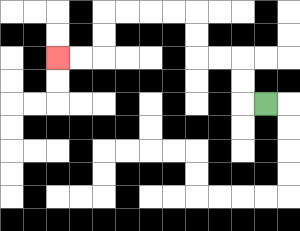{'start': '[11, 4]', 'end': '[2, 2]', 'path_directions': 'L,U,U,L,L,U,U,L,L,L,L,D,D,L,L', 'path_coordinates': '[[11, 4], [10, 4], [10, 3], [10, 2], [9, 2], [8, 2], [8, 1], [8, 0], [7, 0], [6, 0], [5, 0], [4, 0], [4, 1], [4, 2], [3, 2], [2, 2]]'}